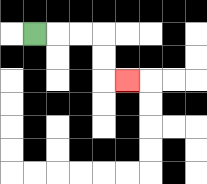{'start': '[1, 1]', 'end': '[5, 3]', 'path_directions': 'R,R,R,D,D,R', 'path_coordinates': '[[1, 1], [2, 1], [3, 1], [4, 1], [4, 2], [4, 3], [5, 3]]'}